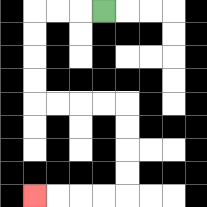{'start': '[4, 0]', 'end': '[1, 8]', 'path_directions': 'L,L,L,D,D,D,D,R,R,R,R,D,D,D,D,L,L,L,L', 'path_coordinates': '[[4, 0], [3, 0], [2, 0], [1, 0], [1, 1], [1, 2], [1, 3], [1, 4], [2, 4], [3, 4], [4, 4], [5, 4], [5, 5], [5, 6], [5, 7], [5, 8], [4, 8], [3, 8], [2, 8], [1, 8]]'}